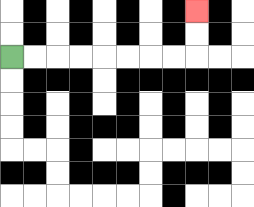{'start': '[0, 2]', 'end': '[8, 0]', 'path_directions': 'R,R,R,R,R,R,R,R,U,U', 'path_coordinates': '[[0, 2], [1, 2], [2, 2], [3, 2], [4, 2], [5, 2], [6, 2], [7, 2], [8, 2], [8, 1], [8, 0]]'}